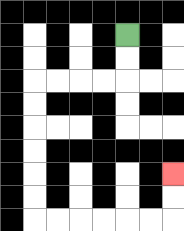{'start': '[5, 1]', 'end': '[7, 7]', 'path_directions': 'D,D,L,L,L,L,D,D,D,D,D,D,R,R,R,R,R,R,U,U', 'path_coordinates': '[[5, 1], [5, 2], [5, 3], [4, 3], [3, 3], [2, 3], [1, 3], [1, 4], [1, 5], [1, 6], [1, 7], [1, 8], [1, 9], [2, 9], [3, 9], [4, 9], [5, 9], [6, 9], [7, 9], [7, 8], [7, 7]]'}